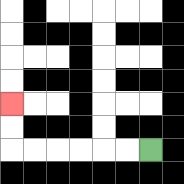{'start': '[6, 6]', 'end': '[0, 4]', 'path_directions': 'L,L,L,L,L,L,U,U', 'path_coordinates': '[[6, 6], [5, 6], [4, 6], [3, 6], [2, 6], [1, 6], [0, 6], [0, 5], [0, 4]]'}